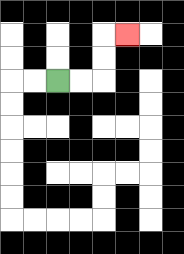{'start': '[2, 3]', 'end': '[5, 1]', 'path_directions': 'R,R,U,U,R', 'path_coordinates': '[[2, 3], [3, 3], [4, 3], [4, 2], [4, 1], [5, 1]]'}